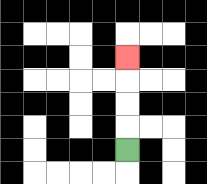{'start': '[5, 6]', 'end': '[5, 2]', 'path_directions': 'U,U,U,U', 'path_coordinates': '[[5, 6], [5, 5], [5, 4], [5, 3], [5, 2]]'}